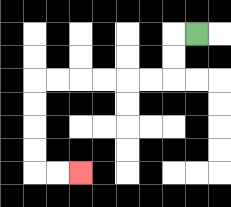{'start': '[8, 1]', 'end': '[3, 7]', 'path_directions': 'L,D,D,L,L,L,L,L,L,D,D,D,D,R,R', 'path_coordinates': '[[8, 1], [7, 1], [7, 2], [7, 3], [6, 3], [5, 3], [4, 3], [3, 3], [2, 3], [1, 3], [1, 4], [1, 5], [1, 6], [1, 7], [2, 7], [3, 7]]'}